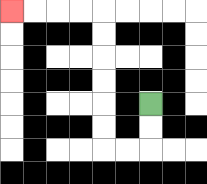{'start': '[6, 4]', 'end': '[0, 0]', 'path_directions': 'D,D,L,L,U,U,U,U,U,U,L,L,L,L', 'path_coordinates': '[[6, 4], [6, 5], [6, 6], [5, 6], [4, 6], [4, 5], [4, 4], [4, 3], [4, 2], [4, 1], [4, 0], [3, 0], [2, 0], [1, 0], [0, 0]]'}